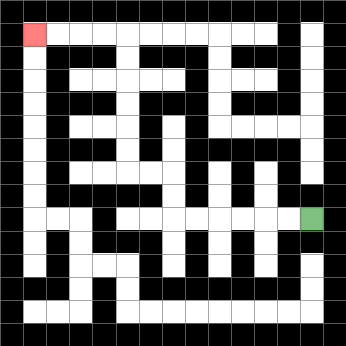{'start': '[13, 9]', 'end': '[1, 1]', 'path_directions': 'L,L,L,L,L,L,U,U,L,L,U,U,U,U,U,U,L,L,L,L', 'path_coordinates': '[[13, 9], [12, 9], [11, 9], [10, 9], [9, 9], [8, 9], [7, 9], [7, 8], [7, 7], [6, 7], [5, 7], [5, 6], [5, 5], [5, 4], [5, 3], [5, 2], [5, 1], [4, 1], [3, 1], [2, 1], [1, 1]]'}